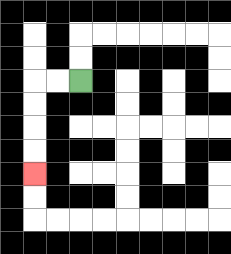{'start': '[3, 3]', 'end': '[1, 7]', 'path_directions': 'L,L,D,D,D,D', 'path_coordinates': '[[3, 3], [2, 3], [1, 3], [1, 4], [1, 5], [1, 6], [1, 7]]'}